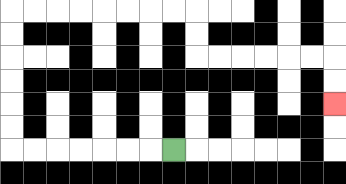{'start': '[7, 6]', 'end': '[14, 4]', 'path_directions': 'L,L,L,L,L,L,L,U,U,U,U,U,U,R,R,R,R,R,R,R,R,D,D,R,R,R,R,R,R,D,D', 'path_coordinates': '[[7, 6], [6, 6], [5, 6], [4, 6], [3, 6], [2, 6], [1, 6], [0, 6], [0, 5], [0, 4], [0, 3], [0, 2], [0, 1], [0, 0], [1, 0], [2, 0], [3, 0], [4, 0], [5, 0], [6, 0], [7, 0], [8, 0], [8, 1], [8, 2], [9, 2], [10, 2], [11, 2], [12, 2], [13, 2], [14, 2], [14, 3], [14, 4]]'}